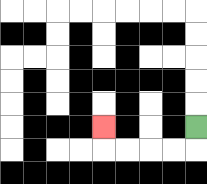{'start': '[8, 5]', 'end': '[4, 5]', 'path_directions': 'D,L,L,L,L,U', 'path_coordinates': '[[8, 5], [8, 6], [7, 6], [6, 6], [5, 6], [4, 6], [4, 5]]'}